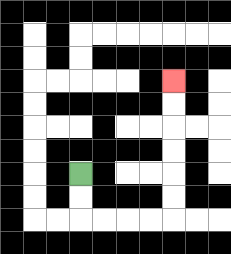{'start': '[3, 7]', 'end': '[7, 3]', 'path_directions': 'D,D,R,R,R,R,U,U,U,U,U,U', 'path_coordinates': '[[3, 7], [3, 8], [3, 9], [4, 9], [5, 9], [6, 9], [7, 9], [7, 8], [7, 7], [7, 6], [7, 5], [7, 4], [7, 3]]'}